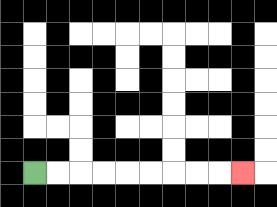{'start': '[1, 7]', 'end': '[10, 7]', 'path_directions': 'R,R,R,R,R,R,R,R,R', 'path_coordinates': '[[1, 7], [2, 7], [3, 7], [4, 7], [5, 7], [6, 7], [7, 7], [8, 7], [9, 7], [10, 7]]'}